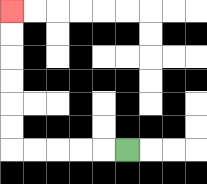{'start': '[5, 6]', 'end': '[0, 0]', 'path_directions': 'L,L,L,L,L,U,U,U,U,U,U', 'path_coordinates': '[[5, 6], [4, 6], [3, 6], [2, 6], [1, 6], [0, 6], [0, 5], [0, 4], [0, 3], [0, 2], [0, 1], [0, 0]]'}